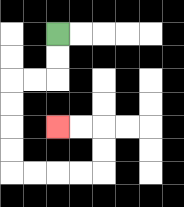{'start': '[2, 1]', 'end': '[2, 5]', 'path_directions': 'D,D,L,L,D,D,D,D,R,R,R,R,U,U,L,L', 'path_coordinates': '[[2, 1], [2, 2], [2, 3], [1, 3], [0, 3], [0, 4], [0, 5], [0, 6], [0, 7], [1, 7], [2, 7], [3, 7], [4, 7], [4, 6], [4, 5], [3, 5], [2, 5]]'}